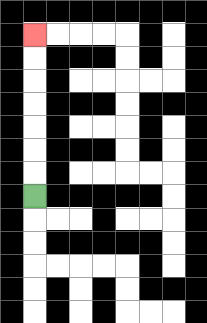{'start': '[1, 8]', 'end': '[1, 1]', 'path_directions': 'U,U,U,U,U,U,U', 'path_coordinates': '[[1, 8], [1, 7], [1, 6], [1, 5], [1, 4], [1, 3], [1, 2], [1, 1]]'}